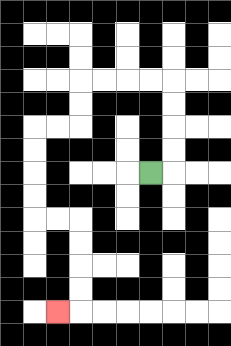{'start': '[6, 7]', 'end': '[2, 13]', 'path_directions': 'R,U,U,U,U,L,L,L,L,D,D,L,L,D,D,D,D,R,R,D,D,D,D,L', 'path_coordinates': '[[6, 7], [7, 7], [7, 6], [7, 5], [7, 4], [7, 3], [6, 3], [5, 3], [4, 3], [3, 3], [3, 4], [3, 5], [2, 5], [1, 5], [1, 6], [1, 7], [1, 8], [1, 9], [2, 9], [3, 9], [3, 10], [3, 11], [3, 12], [3, 13], [2, 13]]'}